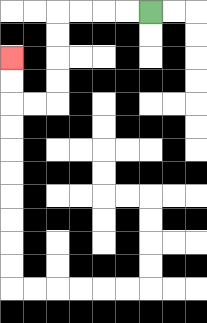{'start': '[6, 0]', 'end': '[0, 2]', 'path_directions': 'L,L,L,L,D,D,D,D,L,L,U,U', 'path_coordinates': '[[6, 0], [5, 0], [4, 0], [3, 0], [2, 0], [2, 1], [2, 2], [2, 3], [2, 4], [1, 4], [0, 4], [0, 3], [0, 2]]'}